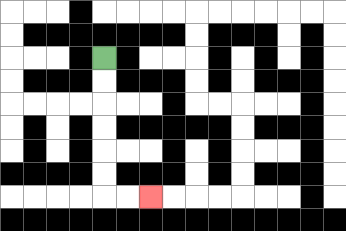{'start': '[4, 2]', 'end': '[6, 8]', 'path_directions': 'D,D,D,D,D,D,R,R', 'path_coordinates': '[[4, 2], [4, 3], [4, 4], [4, 5], [4, 6], [4, 7], [4, 8], [5, 8], [6, 8]]'}